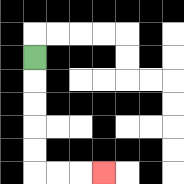{'start': '[1, 2]', 'end': '[4, 7]', 'path_directions': 'D,D,D,D,D,R,R,R', 'path_coordinates': '[[1, 2], [1, 3], [1, 4], [1, 5], [1, 6], [1, 7], [2, 7], [3, 7], [4, 7]]'}